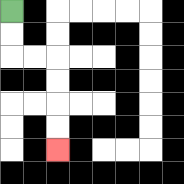{'start': '[0, 0]', 'end': '[2, 6]', 'path_directions': 'D,D,R,R,D,D,D,D', 'path_coordinates': '[[0, 0], [0, 1], [0, 2], [1, 2], [2, 2], [2, 3], [2, 4], [2, 5], [2, 6]]'}